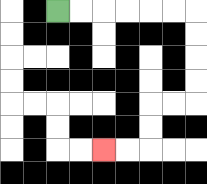{'start': '[2, 0]', 'end': '[4, 6]', 'path_directions': 'R,R,R,R,R,R,D,D,D,D,L,L,D,D,L,L', 'path_coordinates': '[[2, 0], [3, 0], [4, 0], [5, 0], [6, 0], [7, 0], [8, 0], [8, 1], [8, 2], [8, 3], [8, 4], [7, 4], [6, 4], [6, 5], [6, 6], [5, 6], [4, 6]]'}